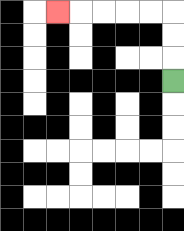{'start': '[7, 3]', 'end': '[2, 0]', 'path_directions': 'U,U,U,L,L,L,L,L', 'path_coordinates': '[[7, 3], [7, 2], [7, 1], [7, 0], [6, 0], [5, 0], [4, 0], [3, 0], [2, 0]]'}